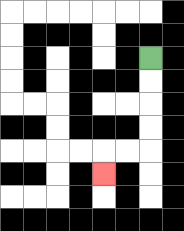{'start': '[6, 2]', 'end': '[4, 7]', 'path_directions': 'D,D,D,D,L,L,D', 'path_coordinates': '[[6, 2], [6, 3], [6, 4], [6, 5], [6, 6], [5, 6], [4, 6], [4, 7]]'}